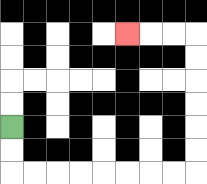{'start': '[0, 5]', 'end': '[5, 1]', 'path_directions': 'D,D,R,R,R,R,R,R,R,R,U,U,U,U,U,U,L,L,L', 'path_coordinates': '[[0, 5], [0, 6], [0, 7], [1, 7], [2, 7], [3, 7], [4, 7], [5, 7], [6, 7], [7, 7], [8, 7], [8, 6], [8, 5], [8, 4], [8, 3], [8, 2], [8, 1], [7, 1], [6, 1], [5, 1]]'}